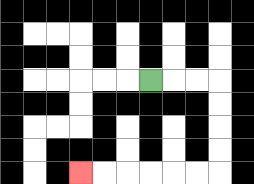{'start': '[6, 3]', 'end': '[3, 7]', 'path_directions': 'R,R,R,D,D,D,D,L,L,L,L,L,L', 'path_coordinates': '[[6, 3], [7, 3], [8, 3], [9, 3], [9, 4], [9, 5], [9, 6], [9, 7], [8, 7], [7, 7], [6, 7], [5, 7], [4, 7], [3, 7]]'}